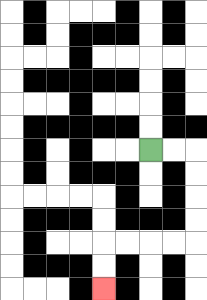{'start': '[6, 6]', 'end': '[4, 12]', 'path_directions': 'R,R,D,D,D,D,L,L,L,L,D,D', 'path_coordinates': '[[6, 6], [7, 6], [8, 6], [8, 7], [8, 8], [8, 9], [8, 10], [7, 10], [6, 10], [5, 10], [4, 10], [4, 11], [4, 12]]'}